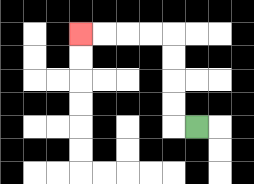{'start': '[8, 5]', 'end': '[3, 1]', 'path_directions': 'L,U,U,U,U,L,L,L,L', 'path_coordinates': '[[8, 5], [7, 5], [7, 4], [7, 3], [7, 2], [7, 1], [6, 1], [5, 1], [4, 1], [3, 1]]'}